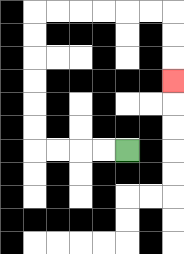{'start': '[5, 6]', 'end': '[7, 3]', 'path_directions': 'L,L,L,L,U,U,U,U,U,U,R,R,R,R,R,R,D,D,D', 'path_coordinates': '[[5, 6], [4, 6], [3, 6], [2, 6], [1, 6], [1, 5], [1, 4], [1, 3], [1, 2], [1, 1], [1, 0], [2, 0], [3, 0], [4, 0], [5, 0], [6, 0], [7, 0], [7, 1], [7, 2], [7, 3]]'}